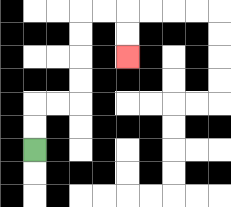{'start': '[1, 6]', 'end': '[5, 2]', 'path_directions': 'U,U,R,R,U,U,U,U,R,R,D,D', 'path_coordinates': '[[1, 6], [1, 5], [1, 4], [2, 4], [3, 4], [3, 3], [3, 2], [3, 1], [3, 0], [4, 0], [5, 0], [5, 1], [5, 2]]'}